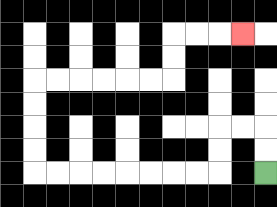{'start': '[11, 7]', 'end': '[10, 1]', 'path_directions': 'U,U,L,L,D,D,L,L,L,L,L,L,L,L,U,U,U,U,R,R,R,R,R,R,U,U,R,R,R', 'path_coordinates': '[[11, 7], [11, 6], [11, 5], [10, 5], [9, 5], [9, 6], [9, 7], [8, 7], [7, 7], [6, 7], [5, 7], [4, 7], [3, 7], [2, 7], [1, 7], [1, 6], [1, 5], [1, 4], [1, 3], [2, 3], [3, 3], [4, 3], [5, 3], [6, 3], [7, 3], [7, 2], [7, 1], [8, 1], [9, 1], [10, 1]]'}